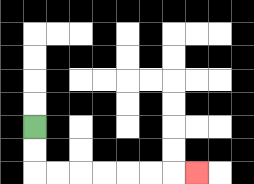{'start': '[1, 5]', 'end': '[8, 7]', 'path_directions': 'D,D,R,R,R,R,R,R,R', 'path_coordinates': '[[1, 5], [1, 6], [1, 7], [2, 7], [3, 7], [4, 7], [5, 7], [6, 7], [7, 7], [8, 7]]'}